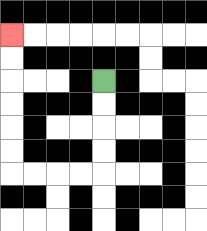{'start': '[4, 3]', 'end': '[0, 1]', 'path_directions': 'D,D,D,D,L,L,L,L,U,U,U,U,U,U', 'path_coordinates': '[[4, 3], [4, 4], [4, 5], [4, 6], [4, 7], [3, 7], [2, 7], [1, 7], [0, 7], [0, 6], [0, 5], [0, 4], [0, 3], [0, 2], [0, 1]]'}